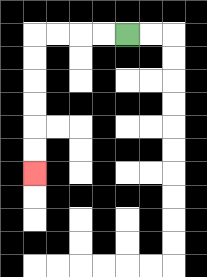{'start': '[5, 1]', 'end': '[1, 7]', 'path_directions': 'L,L,L,L,D,D,D,D,D,D', 'path_coordinates': '[[5, 1], [4, 1], [3, 1], [2, 1], [1, 1], [1, 2], [1, 3], [1, 4], [1, 5], [1, 6], [1, 7]]'}